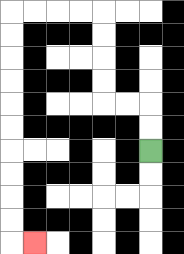{'start': '[6, 6]', 'end': '[1, 10]', 'path_directions': 'U,U,L,L,U,U,U,U,L,L,L,L,D,D,D,D,D,D,D,D,D,D,R', 'path_coordinates': '[[6, 6], [6, 5], [6, 4], [5, 4], [4, 4], [4, 3], [4, 2], [4, 1], [4, 0], [3, 0], [2, 0], [1, 0], [0, 0], [0, 1], [0, 2], [0, 3], [0, 4], [0, 5], [0, 6], [0, 7], [0, 8], [0, 9], [0, 10], [1, 10]]'}